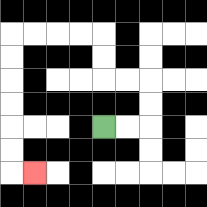{'start': '[4, 5]', 'end': '[1, 7]', 'path_directions': 'R,R,U,U,L,L,U,U,L,L,L,L,D,D,D,D,D,D,R', 'path_coordinates': '[[4, 5], [5, 5], [6, 5], [6, 4], [6, 3], [5, 3], [4, 3], [4, 2], [4, 1], [3, 1], [2, 1], [1, 1], [0, 1], [0, 2], [0, 3], [0, 4], [0, 5], [0, 6], [0, 7], [1, 7]]'}